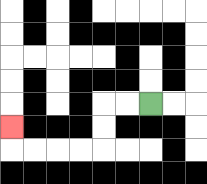{'start': '[6, 4]', 'end': '[0, 5]', 'path_directions': 'L,L,D,D,L,L,L,L,U', 'path_coordinates': '[[6, 4], [5, 4], [4, 4], [4, 5], [4, 6], [3, 6], [2, 6], [1, 6], [0, 6], [0, 5]]'}